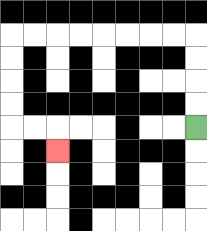{'start': '[8, 5]', 'end': '[2, 6]', 'path_directions': 'U,U,U,U,L,L,L,L,L,L,L,L,D,D,D,D,R,R,D', 'path_coordinates': '[[8, 5], [8, 4], [8, 3], [8, 2], [8, 1], [7, 1], [6, 1], [5, 1], [4, 1], [3, 1], [2, 1], [1, 1], [0, 1], [0, 2], [0, 3], [0, 4], [0, 5], [1, 5], [2, 5], [2, 6]]'}